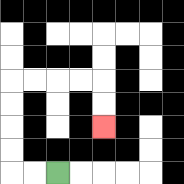{'start': '[2, 7]', 'end': '[4, 5]', 'path_directions': 'L,L,U,U,U,U,R,R,R,R,D,D', 'path_coordinates': '[[2, 7], [1, 7], [0, 7], [0, 6], [0, 5], [0, 4], [0, 3], [1, 3], [2, 3], [3, 3], [4, 3], [4, 4], [4, 5]]'}